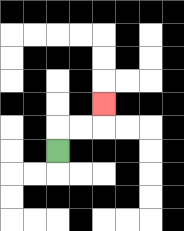{'start': '[2, 6]', 'end': '[4, 4]', 'path_directions': 'U,R,R,U', 'path_coordinates': '[[2, 6], [2, 5], [3, 5], [4, 5], [4, 4]]'}